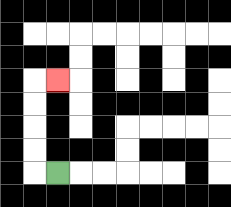{'start': '[2, 7]', 'end': '[2, 3]', 'path_directions': 'L,U,U,U,U,R', 'path_coordinates': '[[2, 7], [1, 7], [1, 6], [1, 5], [1, 4], [1, 3], [2, 3]]'}